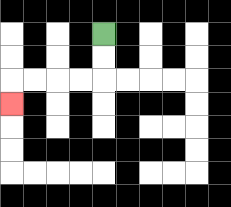{'start': '[4, 1]', 'end': '[0, 4]', 'path_directions': 'D,D,L,L,L,L,D', 'path_coordinates': '[[4, 1], [4, 2], [4, 3], [3, 3], [2, 3], [1, 3], [0, 3], [0, 4]]'}